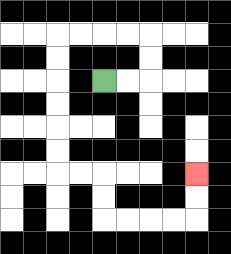{'start': '[4, 3]', 'end': '[8, 7]', 'path_directions': 'R,R,U,U,L,L,L,L,D,D,D,D,D,D,R,R,D,D,R,R,R,R,U,U', 'path_coordinates': '[[4, 3], [5, 3], [6, 3], [6, 2], [6, 1], [5, 1], [4, 1], [3, 1], [2, 1], [2, 2], [2, 3], [2, 4], [2, 5], [2, 6], [2, 7], [3, 7], [4, 7], [4, 8], [4, 9], [5, 9], [6, 9], [7, 9], [8, 9], [8, 8], [8, 7]]'}